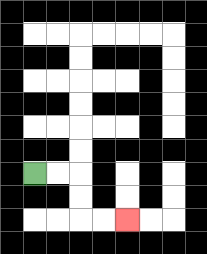{'start': '[1, 7]', 'end': '[5, 9]', 'path_directions': 'R,R,D,D,R,R', 'path_coordinates': '[[1, 7], [2, 7], [3, 7], [3, 8], [3, 9], [4, 9], [5, 9]]'}